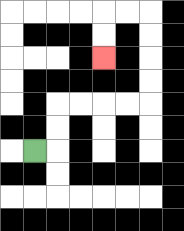{'start': '[1, 6]', 'end': '[4, 2]', 'path_directions': 'R,U,U,R,R,R,R,U,U,U,U,L,L,D,D', 'path_coordinates': '[[1, 6], [2, 6], [2, 5], [2, 4], [3, 4], [4, 4], [5, 4], [6, 4], [6, 3], [6, 2], [6, 1], [6, 0], [5, 0], [4, 0], [4, 1], [4, 2]]'}